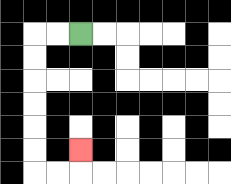{'start': '[3, 1]', 'end': '[3, 6]', 'path_directions': 'L,L,D,D,D,D,D,D,R,R,U', 'path_coordinates': '[[3, 1], [2, 1], [1, 1], [1, 2], [1, 3], [1, 4], [1, 5], [1, 6], [1, 7], [2, 7], [3, 7], [3, 6]]'}